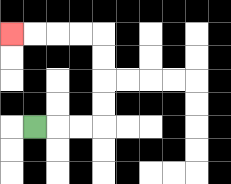{'start': '[1, 5]', 'end': '[0, 1]', 'path_directions': 'R,R,R,U,U,U,U,L,L,L,L', 'path_coordinates': '[[1, 5], [2, 5], [3, 5], [4, 5], [4, 4], [4, 3], [4, 2], [4, 1], [3, 1], [2, 1], [1, 1], [0, 1]]'}